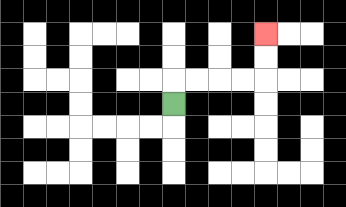{'start': '[7, 4]', 'end': '[11, 1]', 'path_directions': 'U,R,R,R,R,U,U', 'path_coordinates': '[[7, 4], [7, 3], [8, 3], [9, 3], [10, 3], [11, 3], [11, 2], [11, 1]]'}